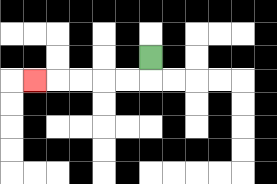{'start': '[6, 2]', 'end': '[1, 3]', 'path_directions': 'D,L,L,L,L,L', 'path_coordinates': '[[6, 2], [6, 3], [5, 3], [4, 3], [3, 3], [2, 3], [1, 3]]'}